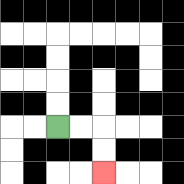{'start': '[2, 5]', 'end': '[4, 7]', 'path_directions': 'R,R,D,D', 'path_coordinates': '[[2, 5], [3, 5], [4, 5], [4, 6], [4, 7]]'}